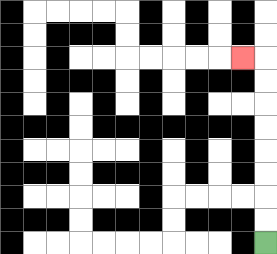{'start': '[11, 10]', 'end': '[10, 2]', 'path_directions': 'U,U,U,U,U,U,U,U,L', 'path_coordinates': '[[11, 10], [11, 9], [11, 8], [11, 7], [11, 6], [11, 5], [11, 4], [11, 3], [11, 2], [10, 2]]'}